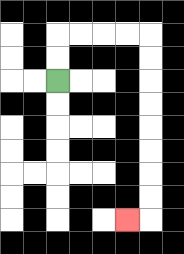{'start': '[2, 3]', 'end': '[5, 9]', 'path_directions': 'U,U,R,R,R,R,D,D,D,D,D,D,D,D,L', 'path_coordinates': '[[2, 3], [2, 2], [2, 1], [3, 1], [4, 1], [5, 1], [6, 1], [6, 2], [6, 3], [6, 4], [6, 5], [6, 6], [6, 7], [6, 8], [6, 9], [5, 9]]'}